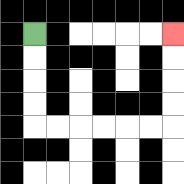{'start': '[1, 1]', 'end': '[7, 1]', 'path_directions': 'D,D,D,D,R,R,R,R,R,R,U,U,U,U', 'path_coordinates': '[[1, 1], [1, 2], [1, 3], [1, 4], [1, 5], [2, 5], [3, 5], [4, 5], [5, 5], [6, 5], [7, 5], [7, 4], [7, 3], [7, 2], [7, 1]]'}